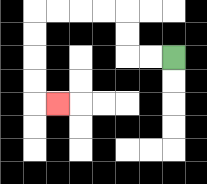{'start': '[7, 2]', 'end': '[2, 4]', 'path_directions': 'L,L,U,U,L,L,L,L,D,D,D,D,R', 'path_coordinates': '[[7, 2], [6, 2], [5, 2], [5, 1], [5, 0], [4, 0], [3, 0], [2, 0], [1, 0], [1, 1], [1, 2], [1, 3], [1, 4], [2, 4]]'}